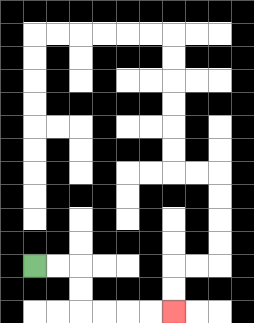{'start': '[1, 11]', 'end': '[7, 13]', 'path_directions': 'R,R,D,D,R,R,R,R', 'path_coordinates': '[[1, 11], [2, 11], [3, 11], [3, 12], [3, 13], [4, 13], [5, 13], [6, 13], [7, 13]]'}